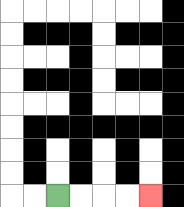{'start': '[2, 8]', 'end': '[6, 8]', 'path_directions': 'R,R,R,R', 'path_coordinates': '[[2, 8], [3, 8], [4, 8], [5, 8], [6, 8]]'}